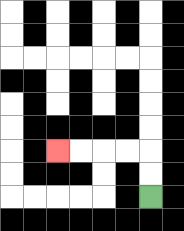{'start': '[6, 8]', 'end': '[2, 6]', 'path_directions': 'U,U,L,L,L,L', 'path_coordinates': '[[6, 8], [6, 7], [6, 6], [5, 6], [4, 6], [3, 6], [2, 6]]'}